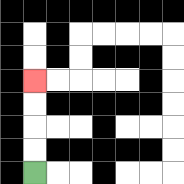{'start': '[1, 7]', 'end': '[1, 3]', 'path_directions': 'U,U,U,U', 'path_coordinates': '[[1, 7], [1, 6], [1, 5], [1, 4], [1, 3]]'}